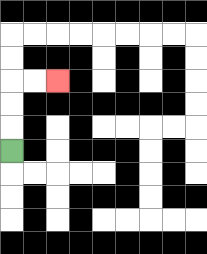{'start': '[0, 6]', 'end': '[2, 3]', 'path_directions': 'U,U,U,R,R', 'path_coordinates': '[[0, 6], [0, 5], [0, 4], [0, 3], [1, 3], [2, 3]]'}